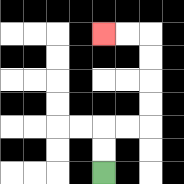{'start': '[4, 7]', 'end': '[4, 1]', 'path_directions': 'U,U,R,R,U,U,U,U,L,L', 'path_coordinates': '[[4, 7], [4, 6], [4, 5], [5, 5], [6, 5], [6, 4], [6, 3], [6, 2], [6, 1], [5, 1], [4, 1]]'}